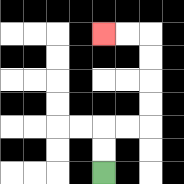{'start': '[4, 7]', 'end': '[4, 1]', 'path_directions': 'U,U,R,R,U,U,U,U,L,L', 'path_coordinates': '[[4, 7], [4, 6], [4, 5], [5, 5], [6, 5], [6, 4], [6, 3], [6, 2], [6, 1], [5, 1], [4, 1]]'}